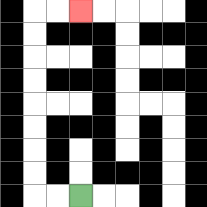{'start': '[3, 8]', 'end': '[3, 0]', 'path_directions': 'L,L,U,U,U,U,U,U,U,U,R,R', 'path_coordinates': '[[3, 8], [2, 8], [1, 8], [1, 7], [1, 6], [1, 5], [1, 4], [1, 3], [1, 2], [1, 1], [1, 0], [2, 0], [3, 0]]'}